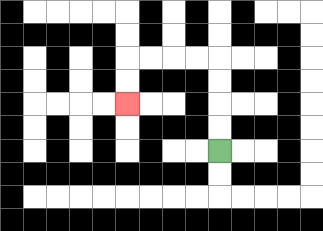{'start': '[9, 6]', 'end': '[5, 4]', 'path_directions': 'U,U,U,U,L,L,L,L,D,D', 'path_coordinates': '[[9, 6], [9, 5], [9, 4], [9, 3], [9, 2], [8, 2], [7, 2], [6, 2], [5, 2], [5, 3], [5, 4]]'}